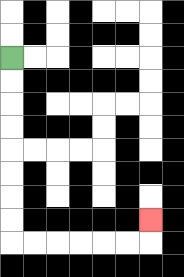{'start': '[0, 2]', 'end': '[6, 9]', 'path_directions': 'D,D,D,D,D,D,D,D,R,R,R,R,R,R,U', 'path_coordinates': '[[0, 2], [0, 3], [0, 4], [0, 5], [0, 6], [0, 7], [0, 8], [0, 9], [0, 10], [1, 10], [2, 10], [3, 10], [4, 10], [5, 10], [6, 10], [6, 9]]'}